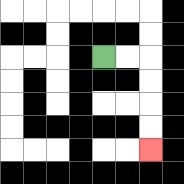{'start': '[4, 2]', 'end': '[6, 6]', 'path_directions': 'R,R,D,D,D,D', 'path_coordinates': '[[4, 2], [5, 2], [6, 2], [6, 3], [6, 4], [6, 5], [6, 6]]'}